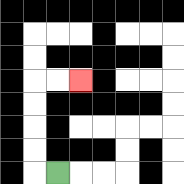{'start': '[2, 7]', 'end': '[3, 3]', 'path_directions': 'L,U,U,U,U,R,R', 'path_coordinates': '[[2, 7], [1, 7], [1, 6], [1, 5], [1, 4], [1, 3], [2, 3], [3, 3]]'}